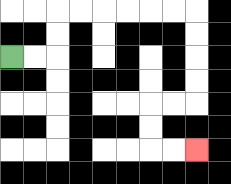{'start': '[0, 2]', 'end': '[8, 6]', 'path_directions': 'R,R,U,U,R,R,R,R,R,R,D,D,D,D,L,L,D,D,R,R', 'path_coordinates': '[[0, 2], [1, 2], [2, 2], [2, 1], [2, 0], [3, 0], [4, 0], [5, 0], [6, 0], [7, 0], [8, 0], [8, 1], [8, 2], [8, 3], [8, 4], [7, 4], [6, 4], [6, 5], [6, 6], [7, 6], [8, 6]]'}